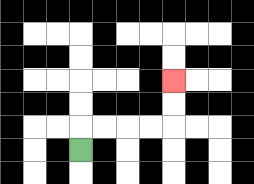{'start': '[3, 6]', 'end': '[7, 3]', 'path_directions': 'U,R,R,R,R,U,U', 'path_coordinates': '[[3, 6], [3, 5], [4, 5], [5, 5], [6, 5], [7, 5], [7, 4], [7, 3]]'}